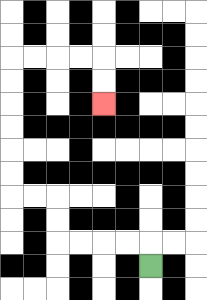{'start': '[6, 11]', 'end': '[4, 4]', 'path_directions': 'U,L,L,L,L,U,U,L,L,U,U,U,U,U,U,R,R,R,R,D,D', 'path_coordinates': '[[6, 11], [6, 10], [5, 10], [4, 10], [3, 10], [2, 10], [2, 9], [2, 8], [1, 8], [0, 8], [0, 7], [0, 6], [0, 5], [0, 4], [0, 3], [0, 2], [1, 2], [2, 2], [3, 2], [4, 2], [4, 3], [4, 4]]'}